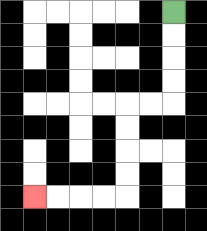{'start': '[7, 0]', 'end': '[1, 8]', 'path_directions': 'D,D,D,D,L,L,D,D,D,D,L,L,L,L', 'path_coordinates': '[[7, 0], [7, 1], [7, 2], [7, 3], [7, 4], [6, 4], [5, 4], [5, 5], [5, 6], [5, 7], [5, 8], [4, 8], [3, 8], [2, 8], [1, 8]]'}